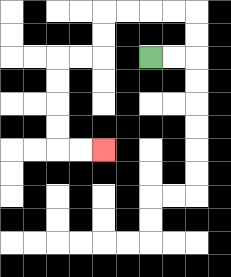{'start': '[6, 2]', 'end': '[4, 6]', 'path_directions': 'R,R,U,U,L,L,L,L,D,D,L,L,D,D,D,D,R,R', 'path_coordinates': '[[6, 2], [7, 2], [8, 2], [8, 1], [8, 0], [7, 0], [6, 0], [5, 0], [4, 0], [4, 1], [4, 2], [3, 2], [2, 2], [2, 3], [2, 4], [2, 5], [2, 6], [3, 6], [4, 6]]'}